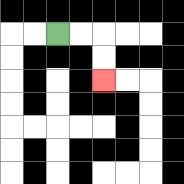{'start': '[2, 1]', 'end': '[4, 3]', 'path_directions': 'R,R,D,D', 'path_coordinates': '[[2, 1], [3, 1], [4, 1], [4, 2], [4, 3]]'}